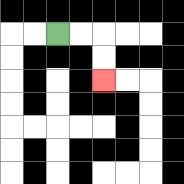{'start': '[2, 1]', 'end': '[4, 3]', 'path_directions': 'R,R,D,D', 'path_coordinates': '[[2, 1], [3, 1], [4, 1], [4, 2], [4, 3]]'}